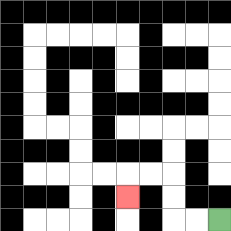{'start': '[9, 9]', 'end': '[5, 8]', 'path_directions': 'L,L,U,U,L,L,D', 'path_coordinates': '[[9, 9], [8, 9], [7, 9], [7, 8], [7, 7], [6, 7], [5, 7], [5, 8]]'}